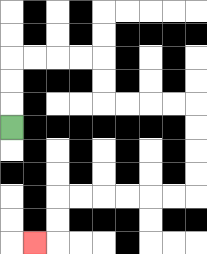{'start': '[0, 5]', 'end': '[1, 10]', 'path_directions': 'U,U,U,R,R,R,R,D,D,R,R,R,R,D,D,D,D,L,L,L,L,L,L,D,D,L', 'path_coordinates': '[[0, 5], [0, 4], [0, 3], [0, 2], [1, 2], [2, 2], [3, 2], [4, 2], [4, 3], [4, 4], [5, 4], [6, 4], [7, 4], [8, 4], [8, 5], [8, 6], [8, 7], [8, 8], [7, 8], [6, 8], [5, 8], [4, 8], [3, 8], [2, 8], [2, 9], [2, 10], [1, 10]]'}